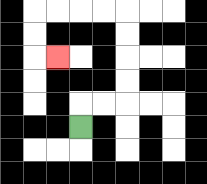{'start': '[3, 5]', 'end': '[2, 2]', 'path_directions': 'U,R,R,U,U,U,U,L,L,L,L,D,D,R', 'path_coordinates': '[[3, 5], [3, 4], [4, 4], [5, 4], [5, 3], [5, 2], [5, 1], [5, 0], [4, 0], [3, 0], [2, 0], [1, 0], [1, 1], [1, 2], [2, 2]]'}